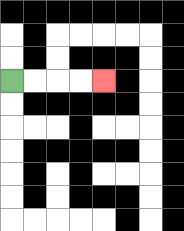{'start': '[0, 3]', 'end': '[4, 3]', 'path_directions': 'R,R,R,R', 'path_coordinates': '[[0, 3], [1, 3], [2, 3], [3, 3], [4, 3]]'}